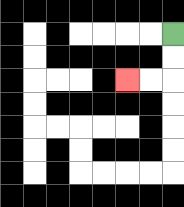{'start': '[7, 1]', 'end': '[5, 3]', 'path_directions': 'D,D,L,L', 'path_coordinates': '[[7, 1], [7, 2], [7, 3], [6, 3], [5, 3]]'}